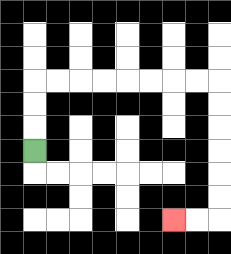{'start': '[1, 6]', 'end': '[7, 9]', 'path_directions': 'U,U,U,R,R,R,R,R,R,R,R,D,D,D,D,D,D,L,L', 'path_coordinates': '[[1, 6], [1, 5], [1, 4], [1, 3], [2, 3], [3, 3], [4, 3], [5, 3], [6, 3], [7, 3], [8, 3], [9, 3], [9, 4], [9, 5], [9, 6], [9, 7], [9, 8], [9, 9], [8, 9], [7, 9]]'}